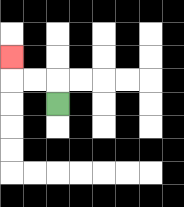{'start': '[2, 4]', 'end': '[0, 2]', 'path_directions': 'U,L,L,U', 'path_coordinates': '[[2, 4], [2, 3], [1, 3], [0, 3], [0, 2]]'}